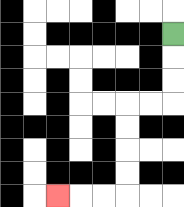{'start': '[7, 1]', 'end': '[2, 8]', 'path_directions': 'D,D,D,L,L,D,D,D,D,L,L,L', 'path_coordinates': '[[7, 1], [7, 2], [7, 3], [7, 4], [6, 4], [5, 4], [5, 5], [5, 6], [5, 7], [5, 8], [4, 8], [3, 8], [2, 8]]'}